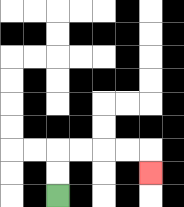{'start': '[2, 8]', 'end': '[6, 7]', 'path_directions': 'U,U,R,R,R,R,D', 'path_coordinates': '[[2, 8], [2, 7], [2, 6], [3, 6], [4, 6], [5, 6], [6, 6], [6, 7]]'}